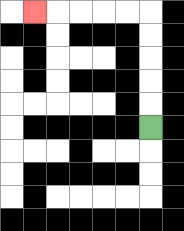{'start': '[6, 5]', 'end': '[1, 0]', 'path_directions': 'U,U,U,U,U,L,L,L,L,L', 'path_coordinates': '[[6, 5], [6, 4], [6, 3], [6, 2], [6, 1], [6, 0], [5, 0], [4, 0], [3, 0], [2, 0], [1, 0]]'}